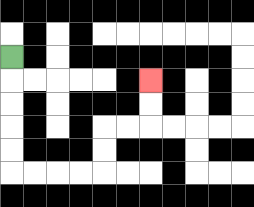{'start': '[0, 2]', 'end': '[6, 3]', 'path_directions': 'D,D,D,D,D,R,R,R,R,U,U,R,R,U,U', 'path_coordinates': '[[0, 2], [0, 3], [0, 4], [0, 5], [0, 6], [0, 7], [1, 7], [2, 7], [3, 7], [4, 7], [4, 6], [4, 5], [5, 5], [6, 5], [6, 4], [6, 3]]'}